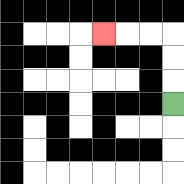{'start': '[7, 4]', 'end': '[4, 1]', 'path_directions': 'U,U,U,L,L,L', 'path_coordinates': '[[7, 4], [7, 3], [7, 2], [7, 1], [6, 1], [5, 1], [4, 1]]'}